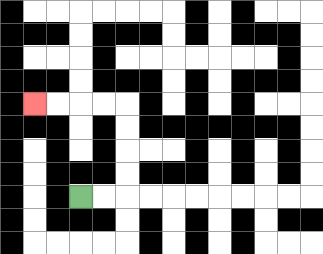{'start': '[3, 8]', 'end': '[1, 4]', 'path_directions': 'R,R,U,U,U,U,L,L,L,L', 'path_coordinates': '[[3, 8], [4, 8], [5, 8], [5, 7], [5, 6], [5, 5], [5, 4], [4, 4], [3, 4], [2, 4], [1, 4]]'}